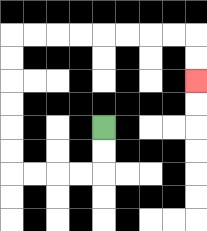{'start': '[4, 5]', 'end': '[8, 3]', 'path_directions': 'D,D,L,L,L,L,U,U,U,U,U,U,R,R,R,R,R,R,R,R,D,D', 'path_coordinates': '[[4, 5], [4, 6], [4, 7], [3, 7], [2, 7], [1, 7], [0, 7], [0, 6], [0, 5], [0, 4], [0, 3], [0, 2], [0, 1], [1, 1], [2, 1], [3, 1], [4, 1], [5, 1], [6, 1], [7, 1], [8, 1], [8, 2], [8, 3]]'}